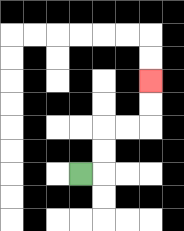{'start': '[3, 7]', 'end': '[6, 3]', 'path_directions': 'R,U,U,R,R,U,U', 'path_coordinates': '[[3, 7], [4, 7], [4, 6], [4, 5], [5, 5], [6, 5], [6, 4], [6, 3]]'}